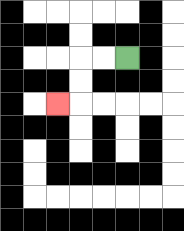{'start': '[5, 2]', 'end': '[2, 4]', 'path_directions': 'L,L,D,D,L', 'path_coordinates': '[[5, 2], [4, 2], [3, 2], [3, 3], [3, 4], [2, 4]]'}